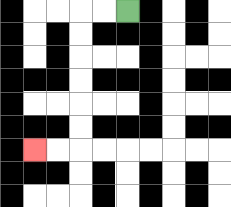{'start': '[5, 0]', 'end': '[1, 6]', 'path_directions': 'L,L,D,D,D,D,D,D,L,L', 'path_coordinates': '[[5, 0], [4, 0], [3, 0], [3, 1], [3, 2], [3, 3], [3, 4], [3, 5], [3, 6], [2, 6], [1, 6]]'}